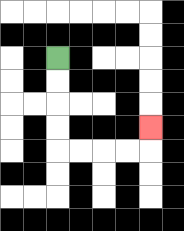{'start': '[2, 2]', 'end': '[6, 5]', 'path_directions': 'D,D,D,D,R,R,R,R,U', 'path_coordinates': '[[2, 2], [2, 3], [2, 4], [2, 5], [2, 6], [3, 6], [4, 6], [5, 6], [6, 6], [6, 5]]'}